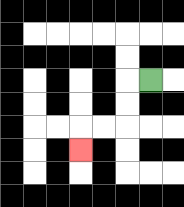{'start': '[6, 3]', 'end': '[3, 6]', 'path_directions': 'L,D,D,L,L,D', 'path_coordinates': '[[6, 3], [5, 3], [5, 4], [5, 5], [4, 5], [3, 5], [3, 6]]'}